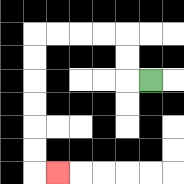{'start': '[6, 3]', 'end': '[2, 7]', 'path_directions': 'L,U,U,L,L,L,L,D,D,D,D,D,D,R', 'path_coordinates': '[[6, 3], [5, 3], [5, 2], [5, 1], [4, 1], [3, 1], [2, 1], [1, 1], [1, 2], [1, 3], [1, 4], [1, 5], [1, 6], [1, 7], [2, 7]]'}